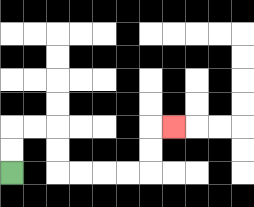{'start': '[0, 7]', 'end': '[7, 5]', 'path_directions': 'U,U,R,R,D,D,R,R,R,R,U,U,R', 'path_coordinates': '[[0, 7], [0, 6], [0, 5], [1, 5], [2, 5], [2, 6], [2, 7], [3, 7], [4, 7], [5, 7], [6, 7], [6, 6], [6, 5], [7, 5]]'}